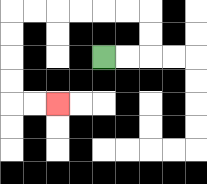{'start': '[4, 2]', 'end': '[2, 4]', 'path_directions': 'R,R,U,U,L,L,L,L,L,L,D,D,D,D,R,R', 'path_coordinates': '[[4, 2], [5, 2], [6, 2], [6, 1], [6, 0], [5, 0], [4, 0], [3, 0], [2, 0], [1, 0], [0, 0], [0, 1], [0, 2], [0, 3], [0, 4], [1, 4], [2, 4]]'}